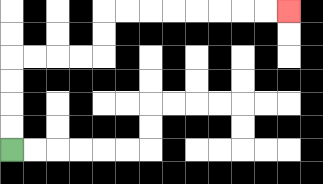{'start': '[0, 6]', 'end': '[12, 0]', 'path_directions': 'U,U,U,U,R,R,R,R,U,U,R,R,R,R,R,R,R,R', 'path_coordinates': '[[0, 6], [0, 5], [0, 4], [0, 3], [0, 2], [1, 2], [2, 2], [3, 2], [4, 2], [4, 1], [4, 0], [5, 0], [6, 0], [7, 0], [8, 0], [9, 0], [10, 0], [11, 0], [12, 0]]'}